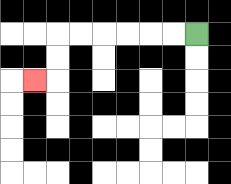{'start': '[8, 1]', 'end': '[1, 3]', 'path_directions': 'L,L,L,L,L,L,D,D,L', 'path_coordinates': '[[8, 1], [7, 1], [6, 1], [5, 1], [4, 1], [3, 1], [2, 1], [2, 2], [2, 3], [1, 3]]'}